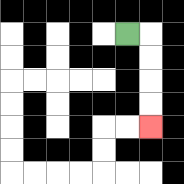{'start': '[5, 1]', 'end': '[6, 5]', 'path_directions': 'R,D,D,D,D', 'path_coordinates': '[[5, 1], [6, 1], [6, 2], [6, 3], [6, 4], [6, 5]]'}